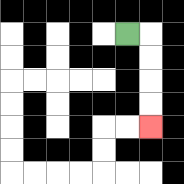{'start': '[5, 1]', 'end': '[6, 5]', 'path_directions': 'R,D,D,D,D', 'path_coordinates': '[[5, 1], [6, 1], [6, 2], [6, 3], [6, 4], [6, 5]]'}